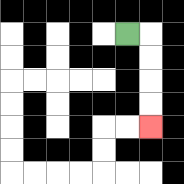{'start': '[5, 1]', 'end': '[6, 5]', 'path_directions': 'R,D,D,D,D', 'path_coordinates': '[[5, 1], [6, 1], [6, 2], [6, 3], [6, 4], [6, 5]]'}